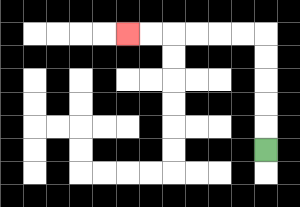{'start': '[11, 6]', 'end': '[5, 1]', 'path_directions': 'U,U,U,U,U,L,L,L,L,L,L', 'path_coordinates': '[[11, 6], [11, 5], [11, 4], [11, 3], [11, 2], [11, 1], [10, 1], [9, 1], [8, 1], [7, 1], [6, 1], [5, 1]]'}